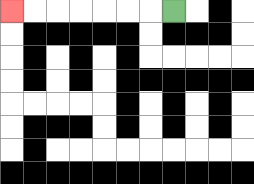{'start': '[7, 0]', 'end': '[0, 0]', 'path_directions': 'L,L,L,L,L,L,L', 'path_coordinates': '[[7, 0], [6, 0], [5, 0], [4, 0], [3, 0], [2, 0], [1, 0], [0, 0]]'}